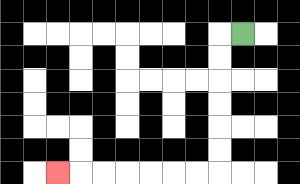{'start': '[10, 1]', 'end': '[2, 7]', 'path_directions': 'L,D,D,D,D,D,D,L,L,L,L,L,L,L', 'path_coordinates': '[[10, 1], [9, 1], [9, 2], [9, 3], [9, 4], [9, 5], [9, 6], [9, 7], [8, 7], [7, 7], [6, 7], [5, 7], [4, 7], [3, 7], [2, 7]]'}